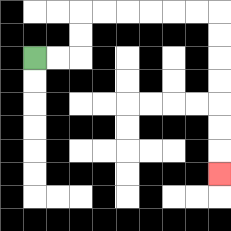{'start': '[1, 2]', 'end': '[9, 7]', 'path_directions': 'R,R,U,U,R,R,R,R,R,R,D,D,D,D,D,D,D', 'path_coordinates': '[[1, 2], [2, 2], [3, 2], [3, 1], [3, 0], [4, 0], [5, 0], [6, 0], [7, 0], [8, 0], [9, 0], [9, 1], [9, 2], [9, 3], [9, 4], [9, 5], [9, 6], [9, 7]]'}